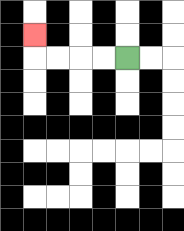{'start': '[5, 2]', 'end': '[1, 1]', 'path_directions': 'L,L,L,L,U', 'path_coordinates': '[[5, 2], [4, 2], [3, 2], [2, 2], [1, 2], [1, 1]]'}